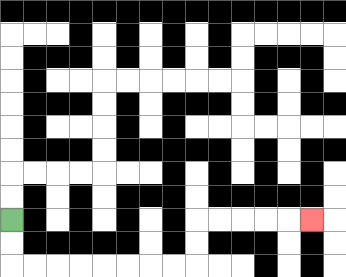{'start': '[0, 9]', 'end': '[13, 9]', 'path_directions': 'D,D,R,R,R,R,R,R,R,R,U,U,R,R,R,R,R', 'path_coordinates': '[[0, 9], [0, 10], [0, 11], [1, 11], [2, 11], [3, 11], [4, 11], [5, 11], [6, 11], [7, 11], [8, 11], [8, 10], [8, 9], [9, 9], [10, 9], [11, 9], [12, 9], [13, 9]]'}